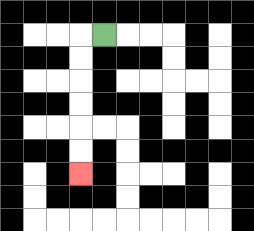{'start': '[4, 1]', 'end': '[3, 7]', 'path_directions': 'L,D,D,D,D,D,D', 'path_coordinates': '[[4, 1], [3, 1], [3, 2], [3, 3], [3, 4], [3, 5], [3, 6], [3, 7]]'}